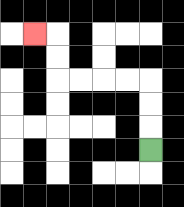{'start': '[6, 6]', 'end': '[1, 1]', 'path_directions': 'U,U,U,L,L,L,L,U,U,L', 'path_coordinates': '[[6, 6], [6, 5], [6, 4], [6, 3], [5, 3], [4, 3], [3, 3], [2, 3], [2, 2], [2, 1], [1, 1]]'}